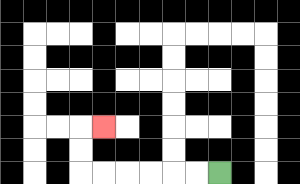{'start': '[9, 7]', 'end': '[4, 5]', 'path_directions': 'L,L,L,L,L,L,U,U,R', 'path_coordinates': '[[9, 7], [8, 7], [7, 7], [6, 7], [5, 7], [4, 7], [3, 7], [3, 6], [3, 5], [4, 5]]'}